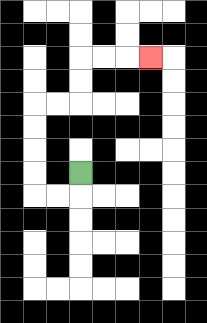{'start': '[3, 7]', 'end': '[6, 2]', 'path_directions': 'D,L,L,U,U,U,U,R,R,U,U,R,R,R', 'path_coordinates': '[[3, 7], [3, 8], [2, 8], [1, 8], [1, 7], [1, 6], [1, 5], [1, 4], [2, 4], [3, 4], [3, 3], [3, 2], [4, 2], [5, 2], [6, 2]]'}